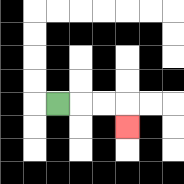{'start': '[2, 4]', 'end': '[5, 5]', 'path_directions': 'R,R,R,D', 'path_coordinates': '[[2, 4], [3, 4], [4, 4], [5, 4], [5, 5]]'}